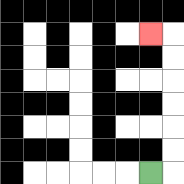{'start': '[6, 7]', 'end': '[6, 1]', 'path_directions': 'R,U,U,U,U,U,U,L', 'path_coordinates': '[[6, 7], [7, 7], [7, 6], [7, 5], [7, 4], [7, 3], [7, 2], [7, 1], [6, 1]]'}